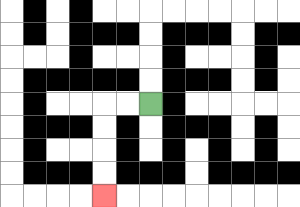{'start': '[6, 4]', 'end': '[4, 8]', 'path_directions': 'L,L,D,D,D,D', 'path_coordinates': '[[6, 4], [5, 4], [4, 4], [4, 5], [4, 6], [4, 7], [4, 8]]'}